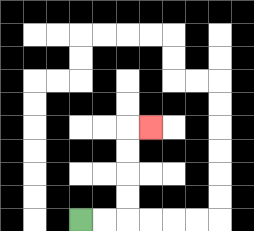{'start': '[3, 9]', 'end': '[6, 5]', 'path_directions': 'R,R,U,U,U,U,R', 'path_coordinates': '[[3, 9], [4, 9], [5, 9], [5, 8], [5, 7], [5, 6], [5, 5], [6, 5]]'}